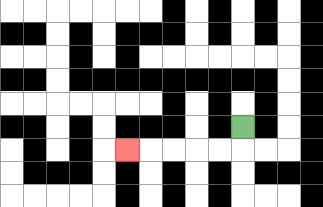{'start': '[10, 5]', 'end': '[5, 6]', 'path_directions': 'D,L,L,L,L,L', 'path_coordinates': '[[10, 5], [10, 6], [9, 6], [8, 6], [7, 6], [6, 6], [5, 6]]'}